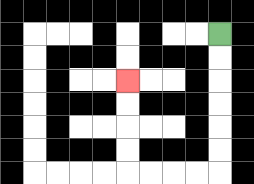{'start': '[9, 1]', 'end': '[5, 3]', 'path_directions': 'D,D,D,D,D,D,L,L,L,L,U,U,U,U', 'path_coordinates': '[[9, 1], [9, 2], [9, 3], [9, 4], [9, 5], [9, 6], [9, 7], [8, 7], [7, 7], [6, 7], [5, 7], [5, 6], [5, 5], [5, 4], [5, 3]]'}